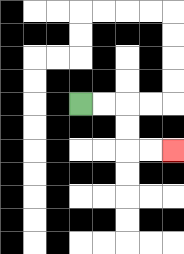{'start': '[3, 4]', 'end': '[7, 6]', 'path_directions': 'R,R,D,D,R,R', 'path_coordinates': '[[3, 4], [4, 4], [5, 4], [5, 5], [5, 6], [6, 6], [7, 6]]'}